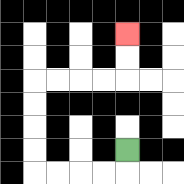{'start': '[5, 6]', 'end': '[5, 1]', 'path_directions': 'D,L,L,L,L,U,U,U,U,R,R,R,R,U,U', 'path_coordinates': '[[5, 6], [5, 7], [4, 7], [3, 7], [2, 7], [1, 7], [1, 6], [1, 5], [1, 4], [1, 3], [2, 3], [3, 3], [4, 3], [5, 3], [5, 2], [5, 1]]'}